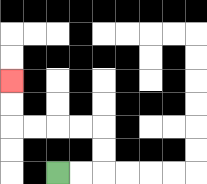{'start': '[2, 7]', 'end': '[0, 3]', 'path_directions': 'R,R,U,U,L,L,L,L,U,U', 'path_coordinates': '[[2, 7], [3, 7], [4, 7], [4, 6], [4, 5], [3, 5], [2, 5], [1, 5], [0, 5], [0, 4], [0, 3]]'}